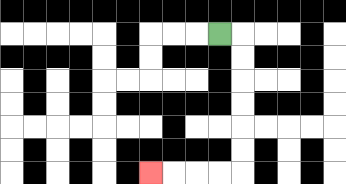{'start': '[9, 1]', 'end': '[6, 7]', 'path_directions': 'R,D,D,D,D,D,D,L,L,L,L', 'path_coordinates': '[[9, 1], [10, 1], [10, 2], [10, 3], [10, 4], [10, 5], [10, 6], [10, 7], [9, 7], [8, 7], [7, 7], [6, 7]]'}